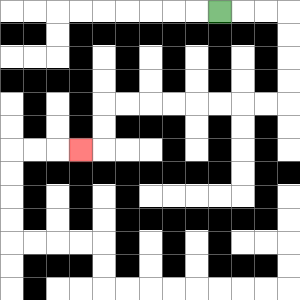{'start': '[9, 0]', 'end': '[3, 6]', 'path_directions': 'R,R,R,D,D,D,D,L,L,L,L,L,L,L,L,D,D,L', 'path_coordinates': '[[9, 0], [10, 0], [11, 0], [12, 0], [12, 1], [12, 2], [12, 3], [12, 4], [11, 4], [10, 4], [9, 4], [8, 4], [7, 4], [6, 4], [5, 4], [4, 4], [4, 5], [4, 6], [3, 6]]'}